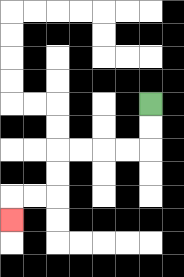{'start': '[6, 4]', 'end': '[0, 9]', 'path_directions': 'D,D,L,L,L,L,D,D,L,L,D', 'path_coordinates': '[[6, 4], [6, 5], [6, 6], [5, 6], [4, 6], [3, 6], [2, 6], [2, 7], [2, 8], [1, 8], [0, 8], [0, 9]]'}